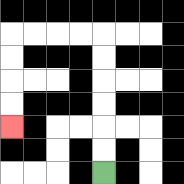{'start': '[4, 7]', 'end': '[0, 5]', 'path_directions': 'U,U,U,U,U,U,L,L,L,L,D,D,D,D', 'path_coordinates': '[[4, 7], [4, 6], [4, 5], [4, 4], [4, 3], [4, 2], [4, 1], [3, 1], [2, 1], [1, 1], [0, 1], [0, 2], [0, 3], [0, 4], [0, 5]]'}